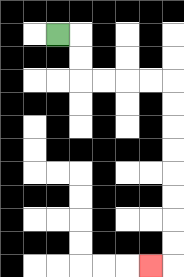{'start': '[2, 1]', 'end': '[6, 11]', 'path_directions': 'R,D,D,R,R,R,R,D,D,D,D,D,D,D,D,L', 'path_coordinates': '[[2, 1], [3, 1], [3, 2], [3, 3], [4, 3], [5, 3], [6, 3], [7, 3], [7, 4], [7, 5], [7, 6], [7, 7], [7, 8], [7, 9], [7, 10], [7, 11], [6, 11]]'}